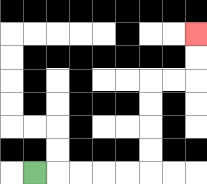{'start': '[1, 7]', 'end': '[8, 1]', 'path_directions': 'R,R,R,R,R,U,U,U,U,R,R,U,U', 'path_coordinates': '[[1, 7], [2, 7], [3, 7], [4, 7], [5, 7], [6, 7], [6, 6], [6, 5], [6, 4], [6, 3], [7, 3], [8, 3], [8, 2], [8, 1]]'}